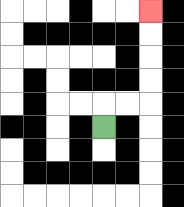{'start': '[4, 5]', 'end': '[6, 0]', 'path_directions': 'U,R,R,U,U,U,U', 'path_coordinates': '[[4, 5], [4, 4], [5, 4], [6, 4], [6, 3], [6, 2], [6, 1], [6, 0]]'}